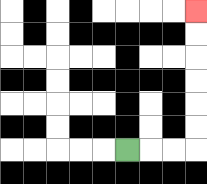{'start': '[5, 6]', 'end': '[8, 0]', 'path_directions': 'R,R,R,U,U,U,U,U,U', 'path_coordinates': '[[5, 6], [6, 6], [7, 6], [8, 6], [8, 5], [8, 4], [8, 3], [8, 2], [8, 1], [8, 0]]'}